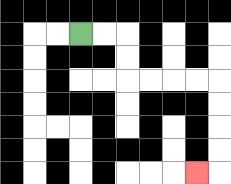{'start': '[3, 1]', 'end': '[8, 7]', 'path_directions': 'R,R,D,D,R,R,R,R,D,D,D,D,L', 'path_coordinates': '[[3, 1], [4, 1], [5, 1], [5, 2], [5, 3], [6, 3], [7, 3], [8, 3], [9, 3], [9, 4], [9, 5], [9, 6], [9, 7], [8, 7]]'}